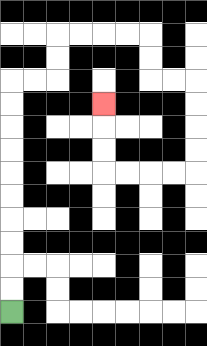{'start': '[0, 13]', 'end': '[4, 4]', 'path_directions': 'U,U,U,U,U,U,U,U,U,U,R,R,U,U,R,R,R,R,D,D,R,R,D,D,D,D,L,L,L,L,U,U,U', 'path_coordinates': '[[0, 13], [0, 12], [0, 11], [0, 10], [0, 9], [0, 8], [0, 7], [0, 6], [0, 5], [0, 4], [0, 3], [1, 3], [2, 3], [2, 2], [2, 1], [3, 1], [4, 1], [5, 1], [6, 1], [6, 2], [6, 3], [7, 3], [8, 3], [8, 4], [8, 5], [8, 6], [8, 7], [7, 7], [6, 7], [5, 7], [4, 7], [4, 6], [4, 5], [4, 4]]'}